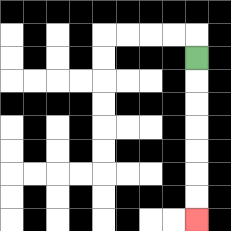{'start': '[8, 2]', 'end': '[8, 9]', 'path_directions': 'D,D,D,D,D,D,D', 'path_coordinates': '[[8, 2], [8, 3], [8, 4], [8, 5], [8, 6], [8, 7], [8, 8], [8, 9]]'}